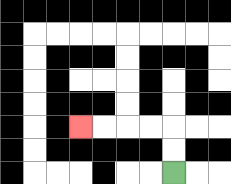{'start': '[7, 7]', 'end': '[3, 5]', 'path_directions': 'U,U,L,L,L,L', 'path_coordinates': '[[7, 7], [7, 6], [7, 5], [6, 5], [5, 5], [4, 5], [3, 5]]'}